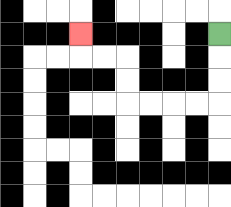{'start': '[9, 1]', 'end': '[3, 1]', 'path_directions': 'D,D,D,L,L,L,L,U,U,L,L,U', 'path_coordinates': '[[9, 1], [9, 2], [9, 3], [9, 4], [8, 4], [7, 4], [6, 4], [5, 4], [5, 3], [5, 2], [4, 2], [3, 2], [3, 1]]'}